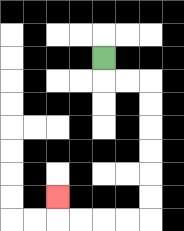{'start': '[4, 2]', 'end': '[2, 8]', 'path_directions': 'D,R,R,D,D,D,D,D,D,L,L,L,L,U', 'path_coordinates': '[[4, 2], [4, 3], [5, 3], [6, 3], [6, 4], [6, 5], [6, 6], [6, 7], [6, 8], [6, 9], [5, 9], [4, 9], [3, 9], [2, 9], [2, 8]]'}